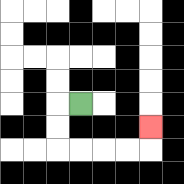{'start': '[3, 4]', 'end': '[6, 5]', 'path_directions': 'L,D,D,R,R,R,R,U', 'path_coordinates': '[[3, 4], [2, 4], [2, 5], [2, 6], [3, 6], [4, 6], [5, 6], [6, 6], [6, 5]]'}